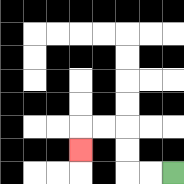{'start': '[7, 7]', 'end': '[3, 6]', 'path_directions': 'L,L,U,U,L,L,D', 'path_coordinates': '[[7, 7], [6, 7], [5, 7], [5, 6], [5, 5], [4, 5], [3, 5], [3, 6]]'}